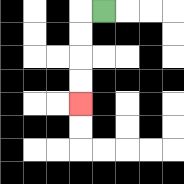{'start': '[4, 0]', 'end': '[3, 4]', 'path_directions': 'L,D,D,D,D', 'path_coordinates': '[[4, 0], [3, 0], [3, 1], [3, 2], [3, 3], [3, 4]]'}